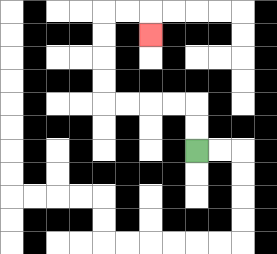{'start': '[8, 6]', 'end': '[6, 1]', 'path_directions': 'U,U,L,L,L,L,U,U,U,U,R,R,D', 'path_coordinates': '[[8, 6], [8, 5], [8, 4], [7, 4], [6, 4], [5, 4], [4, 4], [4, 3], [4, 2], [4, 1], [4, 0], [5, 0], [6, 0], [6, 1]]'}